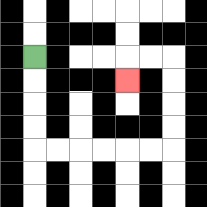{'start': '[1, 2]', 'end': '[5, 3]', 'path_directions': 'D,D,D,D,R,R,R,R,R,R,U,U,U,U,L,L,D', 'path_coordinates': '[[1, 2], [1, 3], [1, 4], [1, 5], [1, 6], [2, 6], [3, 6], [4, 6], [5, 6], [6, 6], [7, 6], [7, 5], [7, 4], [7, 3], [7, 2], [6, 2], [5, 2], [5, 3]]'}